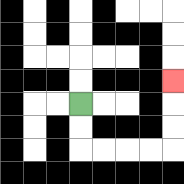{'start': '[3, 4]', 'end': '[7, 3]', 'path_directions': 'D,D,R,R,R,R,U,U,U', 'path_coordinates': '[[3, 4], [3, 5], [3, 6], [4, 6], [5, 6], [6, 6], [7, 6], [7, 5], [7, 4], [7, 3]]'}